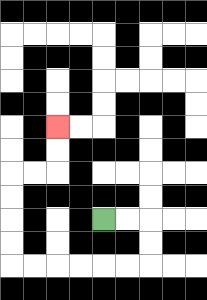{'start': '[4, 9]', 'end': '[2, 5]', 'path_directions': 'R,R,D,D,L,L,L,L,L,L,U,U,U,U,R,R,U,U', 'path_coordinates': '[[4, 9], [5, 9], [6, 9], [6, 10], [6, 11], [5, 11], [4, 11], [3, 11], [2, 11], [1, 11], [0, 11], [0, 10], [0, 9], [0, 8], [0, 7], [1, 7], [2, 7], [2, 6], [2, 5]]'}